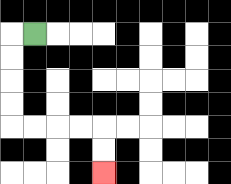{'start': '[1, 1]', 'end': '[4, 7]', 'path_directions': 'L,D,D,D,D,R,R,R,R,D,D', 'path_coordinates': '[[1, 1], [0, 1], [0, 2], [0, 3], [0, 4], [0, 5], [1, 5], [2, 5], [3, 5], [4, 5], [4, 6], [4, 7]]'}